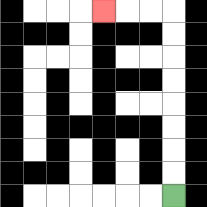{'start': '[7, 8]', 'end': '[4, 0]', 'path_directions': 'U,U,U,U,U,U,U,U,L,L,L', 'path_coordinates': '[[7, 8], [7, 7], [7, 6], [7, 5], [7, 4], [7, 3], [7, 2], [7, 1], [7, 0], [6, 0], [5, 0], [4, 0]]'}